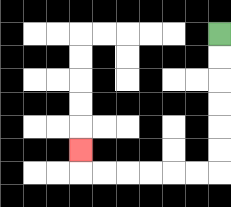{'start': '[9, 1]', 'end': '[3, 6]', 'path_directions': 'D,D,D,D,D,D,L,L,L,L,L,L,U', 'path_coordinates': '[[9, 1], [9, 2], [9, 3], [9, 4], [9, 5], [9, 6], [9, 7], [8, 7], [7, 7], [6, 7], [5, 7], [4, 7], [3, 7], [3, 6]]'}